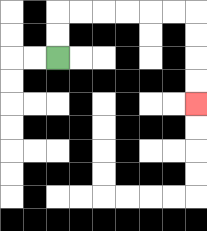{'start': '[2, 2]', 'end': '[8, 4]', 'path_directions': 'U,U,R,R,R,R,R,R,D,D,D,D', 'path_coordinates': '[[2, 2], [2, 1], [2, 0], [3, 0], [4, 0], [5, 0], [6, 0], [7, 0], [8, 0], [8, 1], [8, 2], [8, 3], [8, 4]]'}